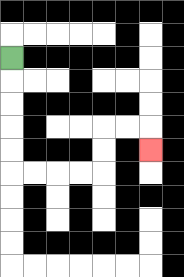{'start': '[0, 2]', 'end': '[6, 6]', 'path_directions': 'D,D,D,D,D,R,R,R,R,U,U,R,R,D', 'path_coordinates': '[[0, 2], [0, 3], [0, 4], [0, 5], [0, 6], [0, 7], [1, 7], [2, 7], [3, 7], [4, 7], [4, 6], [4, 5], [5, 5], [6, 5], [6, 6]]'}